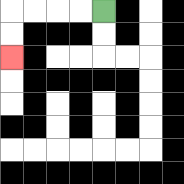{'start': '[4, 0]', 'end': '[0, 2]', 'path_directions': 'L,L,L,L,D,D', 'path_coordinates': '[[4, 0], [3, 0], [2, 0], [1, 0], [0, 0], [0, 1], [0, 2]]'}